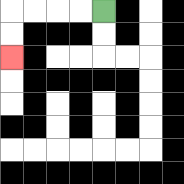{'start': '[4, 0]', 'end': '[0, 2]', 'path_directions': 'L,L,L,L,D,D', 'path_coordinates': '[[4, 0], [3, 0], [2, 0], [1, 0], [0, 0], [0, 1], [0, 2]]'}